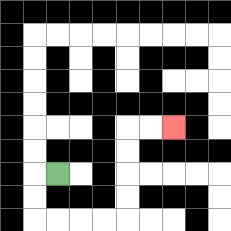{'start': '[2, 7]', 'end': '[7, 5]', 'path_directions': 'L,D,D,R,R,R,R,U,U,U,U,R,R', 'path_coordinates': '[[2, 7], [1, 7], [1, 8], [1, 9], [2, 9], [3, 9], [4, 9], [5, 9], [5, 8], [5, 7], [5, 6], [5, 5], [6, 5], [7, 5]]'}